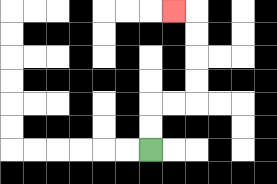{'start': '[6, 6]', 'end': '[7, 0]', 'path_directions': 'U,U,R,R,U,U,U,U,L', 'path_coordinates': '[[6, 6], [6, 5], [6, 4], [7, 4], [8, 4], [8, 3], [8, 2], [8, 1], [8, 0], [7, 0]]'}